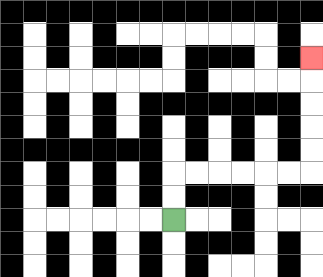{'start': '[7, 9]', 'end': '[13, 2]', 'path_directions': 'U,U,R,R,R,R,R,R,U,U,U,U,U', 'path_coordinates': '[[7, 9], [7, 8], [7, 7], [8, 7], [9, 7], [10, 7], [11, 7], [12, 7], [13, 7], [13, 6], [13, 5], [13, 4], [13, 3], [13, 2]]'}